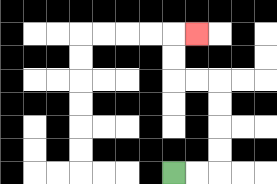{'start': '[7, 7]', 'end': '[8, 1]', 'path_directions': 'R,R,U,U,U,U,L,L,U,U,R', 'path_coordinates': '[[7, 7], [8, 7], [9, 7], [9, 6], [9, 5], [9, 4], [9, 3], [8, 3], [7, 3], [7, 2], [7, 1], [8, 1]]'}